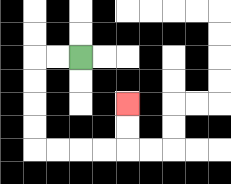{'start': '[3, 2]', 'end': '[5, 4]', 'path_directions': 'L,L,D,D,D,D,R,R,R,R,U,U', 'path_coordinates': '[[3, 2], [2, 2], [1, 2], [1, 3], [1, 4], [1, 5], [1, 6], [2, 6], [3, 6], [4, 6], [5, 6], [5, 5], [5, 4]]'}